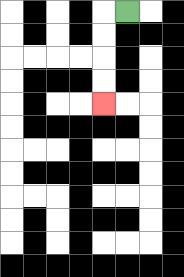{'start': '[5, 0]', 'end': '[4, 4]', 'path_directions': 'L,D,D,D,D', 'path_coordinates': '[[5, 0], [4, 0], [4, 1], [4, 2], [4, 3], [4, 4]]'}